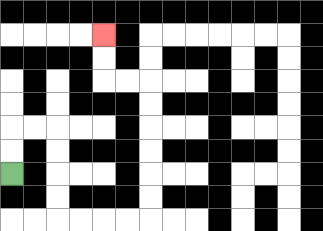{'start': '[0, 7]', 'end': '[4, 1]', 'path_directions': 'U,U,R,R,D,D,D,D,R,R,R,R,U,U,U,U,U,U,L,L,U,U', 'path_coordinates': '[[0, 7], [0, 6], [0, 5], [1, 5], [2, 5], [2, 6], [2, 7], [2, 8], [2, 9], [3, 9], [4, 9], [5, 9], [6, 9], [6, 8], [6, 7], [6, 6], [6, 5], [6, 4], [6, 3], [5, 3], [4, 3], [4, 2], [4, 1]]'}